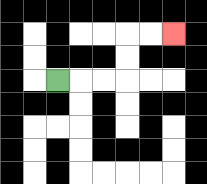{'start': '[2, 3]', 'end': '[7, 1]', 'path_directions': 'R,R,R,U,U,R,R', 'path_coordinates': '[[2, 3], [3, 3], [4, 3], [5, 3], [5, 2], [5, 1], [6, 1], [7, 1]]'}